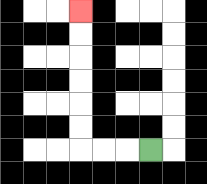{'start': '[6, 6]', 'end': '[3, 0]', 'path_directions': 'L,L,L,U,U,U,U,U,U', 'path_coordinates': '[[6, 6], [5, 6], [4, 6], [3, 6], [3, 5], [3, 4], [3, 3], [3, 2], [3, 1], [3, 0]]'}